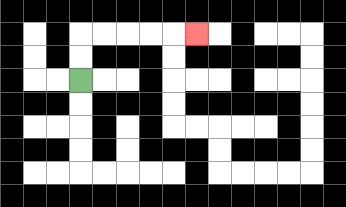{'start': '[3, 3]', 'end': '[8, 1]', 'path_directions': 'U,U,R,R,R,R,R', 'path_coordinates': '[[3, 3], [3, 2], [3, 1], [4, 1], [5, 1], [6, 1], [7, 1], [8, 1]]'}